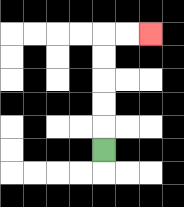{'start': '[4, 6]', 'end': '[6, 1]', 'path_directions': 'U,U,U,U,U,R,R', 'path_coordinates': '[[4, 6], [4, 5], [4, 4], [4, 3], [4, 2], [4, 1], [5, 1], [6, 1]]'}